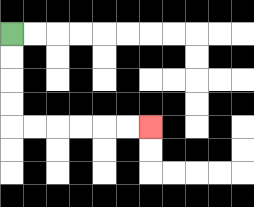{'start': '[0, 1]', 'end': '[6, 5]', 'path_directions': 'D,D,D,D,R,R,R,R,R,R', 'path_coordinates': '[[0, 1], [0, 2], [0, 3], [0, 4], [0, 5], [1, 5], [2, 5], [3, 5], [4, 5], [5, 5], [6, 5]]'}